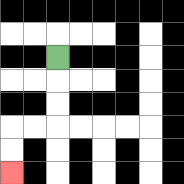{'start': '[2, 2]', 'end': '[0, 7]', 'path_directions': 'D,D,D,L,L,D,D', 'path_coordinates': '[[2, 2], [2, 3], [2, 4], [2, 5], [1, 5], [0, 5], [0, 6], [0, 7]]'}